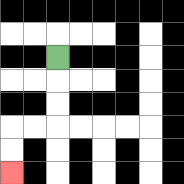{'start': '[2, 2]', 'end': '[0, 7]', 'path_directions': 'D,D,D,L,L,D,D', 'path_coordinates': '[[2, 2], [2, 3], [2, 4], [2, 5], [1, 5], [0, 5], [0, 6], [0, 7]]'}